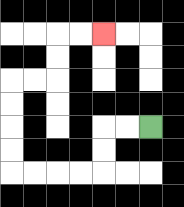{'start': '[6, 5]', 'end': '[4, 1]', 'path_directions': 'L,L,D,D,L,L,L,L,U,U,U,U,R,R,U,U,R,R', 'path_coordinates': '[[6, 5], [5, 5], [4, 5], [4, 6], [4, 7], [3, 7], [2, 7], [1, 7], [0, 7], [0, 6], [0, 5], [0, 4], [0, 3], [1, 3], [2, 3], [2, 2], [2, 1], [3, 1], [4, 1]]'}